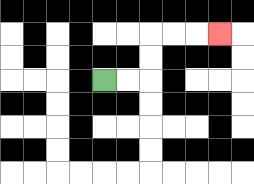{'start': '[4, 3]', 'end': '[9, 1]', 'path_directions': 'R,R,U,U,R,R,R', 'path_coordinates': '[[4, 3], [5, 3], [6, 3], [6, 2], [6, 1], [7, 1], [8, 1], [9, 1]]'}